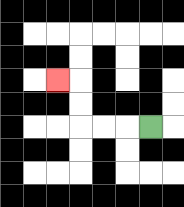{'start': '[6, 5]', 'end': '[2, 3]', 'path_directions': 'L,L,L,U,U,L', 'path_coordinates': '[[6, 5], [5, 5], [4, 5], [3, 5], [3, 4], [3, 3], [2, 3]]'}